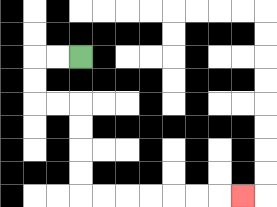{'start': '[3, 2]', 'end': '[10, 8]', 'path_directions': 'L,L,D,D,R,R,D,D,D,D,R,R,R,R,R,R,R', 'path_coordinates': '[[3, 2], [2, 2], [1, 2], [1, 3], [1, 4], [2, 4], [3, 4], [3, 5], [3, 6], [3, 7], [3, 8], [4, 8], [5, 8], [6, 8], [7, 8], [8, 8], [9, 8], [10, 8]]'}